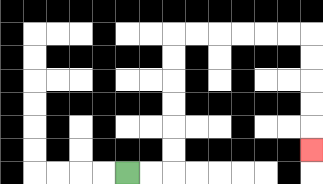{'start': '[5, 7]', 'end': '[13, 6]', 'path_directions': 'R,R,U,U,U,U,U,U,R,R,R,R,R,R,D,D,D,D,D', 'path_coordinates': '[[5, 7], [6, 7], [7, 7], [7, 6], [7, 5], [7, 4], [7, 3], [7, 2], [7, 1], [8, 1], [9, 1], [10, 1], [11, 1], [12, 1], [13, 1], [13, 2], [13, 3], [13, 4], [13, 5], [13, 6]]'}